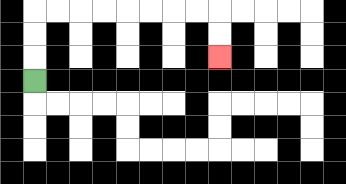{'start': '[1, 3]', 'end': '[9, 2]', 'path_directions': 'U,U,U,R,R,R,R,R,R,R,R,D,D', 'path_coordinates': '[[1, 3], [1, 2], [1, 1], [1, 0], [2, 0], [3, 0], [4, 0], [5, 0], [6, 0], [7, 0], [8, 0], [9, 0], [9, 1], [9, 2]]'}